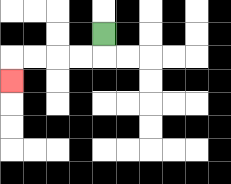{'start': '[4, 1]', 'end': '[0, 3]', 'path_directions': 'D,L,L,L,L,D', 'path_coordinates': '[[4, 1], [4, 2], [3, 2], [2, 2], [1, 2], [0, 2], [0, 3]]'}